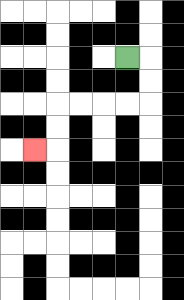{'start': '[5, 2]', 'end': '[1, 6]', 'path_directions': 'R,D,D,L,L,L,L,D,D,L', 'path_coordinates': '[[5, 2], [6, 2], [6, 3], [6, 4], [5, 4], [4, 4], [3, 4], [2, 4], [2, 5], [2, 6], [1, 6]]'}